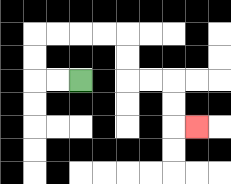{'start': '[3, 3]', 'end': '[8, 5]', 'path_directions': 'L,L,U,U,R,R,R,R,D,D,R,R,D,D,R', 'path_coordinates': '[[3, 3], [2, 3], [1, 3], [1, 2], [1, 1], [2, 1], [3, 1], [4, 1], [5, 1], [5, 2], [5, 3], [6, 3], [7, 3], [7, 4], [7, 5], [8, 5]]'}